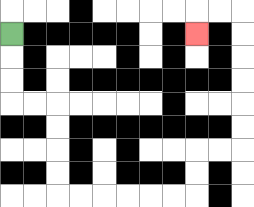{'start': '[0, 1]', 'end': '[8, 1]', 'path_directions': 'D,D,D,R,R,D,D,D,D,R,R,R,R,R,R,U,U,R,R,U,U,U,U,U,U,L,L,D', 'path_coordinates': '[[0, 1], [0, 2], [0, 3], [0, 4], [1, 4], [2, 4], [2, 5], [2, 6], [2, 7], [2, 8], [3, 8], [4, 8], [5, 8], [6, 8], [7, 8], [8, 8], [8, 7], [8, 6], [9, 6], [10, 6], [10, 5], [10, 4], [10, 3], [10, 2], [10, 1], [10, 0], [9, 0], [8, 0], [8, 1]]'}